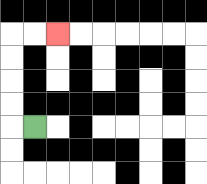{'start': '[1, 5]', 'end': '[2, 1]', 'path_directions': 'L,U,U,U,U,R,R', 'path_coordinates': '[[1, 5], [0, 5], [0, 4], [0, 3], [0, 2], [0, 1], [1, 1], [2, 1]]'}